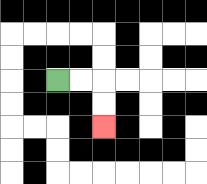{'start': '[2, 3]', 'end': '[4, 5]', 'path_directions': 'R,R,D,D', 'path_coordinates': '[[2, 3], [3, 3], [4, 3], [4, 4], [4, 5]]'}